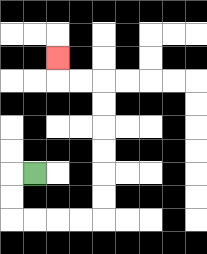{'start': '[1, 7]', 'end': '[2, 2]', 'path_directions': 'L,D,D,R,R,R,R,U,U,U,U,U,U,L,L,U', 'path_coordinates': '[[1, 7], [0, 7], [0, 8], [0, 9], [1, 9], [2, 9], [3, 9], [4, 9], [4, 8], [4, 7], [4, 6], [4, 5], [4, 4], [4, 3], [3, 3], [2, 3], [2, 2]]'}